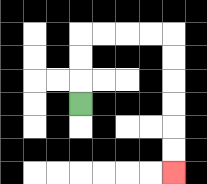{'start': '[3, 4]', 'end': '[7, 7]', 'path_directions': 'U,U,U,R,R,R,R,D,D,D,D,D,D', 'path_coordinates': '[[3, 4], [3, 3], [3, 2], [3, 1], [4, 1], [5, 1], [6, 1], [7, 1], [7, 2], [7, 3], [7, 4], [7, 5], [7, 6], [7, 7]]'}